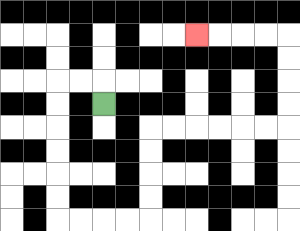{'start': '[4, 4]', 'end': '[8, 1]', 'path_directions': 'U,L,L,D,D,D,D,D,D,R,R,R,R,U,U,U,U,R,R,R,R,R,R,U,U,U,U,L,L,L,L', 'path_coordinates': '[[4, 4], [4, 3], [3, 3], [2, 3], [2, 4], [2, 5], [2, 6], [2, 7], [2, 8], [2, 9], [3, 9], [4, 9], [5, 9], [6, 9], [6, 8], [6, 7], [6, 6], [6, 5], [7, 5], [8, 5], [9, 5], [10, 5], [11, 5], [12, 5], [12, 4], [12, 3], [12, 2], [12, 1], [11, 1], [10, 1], [9, 1], [8, 1]]'}